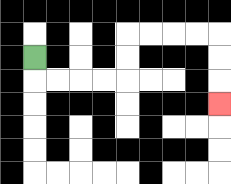{'start': '[1, 2]', 'end': '[9, 4]', 'path_directions': 'D,R,R,R,R,U,U,R,R,R,R,D,D,D', 'path_coordinates': '[[1, 2], [1, 3], [2, 3], [3, 3], [4, 3], [5, 3], [5, 2], [5, 1], [6, 1], [7, 1], [8, 1], [9, 1], [9, 2], [9, 3], [9, 4]]'}